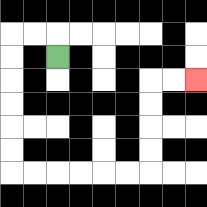{'start': '[2, 2]', 'end': '[8, 3]', 'path_directions': 'U,L,L,D,D,D,D,D,D,R,R,R,R,R,R,U,U,U,U,R,R', 'path_coordinates': '[[2, 2], [2, 1], [1, 1], [0, 1], [0, 2], [0, 3], [0, 4], [0, 5], [0, 6], [0, 7], [1, 7], [2, 7], [3, 7], [4, 7], [5, 7], [6, 7], [6, 6], [6, 5], [6, 4], [6, 3], [7, 3], [8, 3]]'}